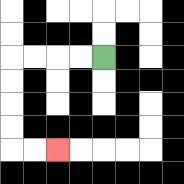{'start': '[4, 2]', 'end': '[2, 6]', 'path_directions': 'L,L,L,L,D,D,D,D,R,R', 'path_coordinates': '[[4, 2], [3, 2], [2, 2], [1, 2], [0, 2], [0, 3], [0, 4], [0, 5], [0, 6], [1, 6], [2, 6]]'}